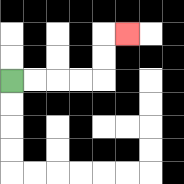{'start': '[0, 3]', 'end': '[5, 1]', 'path_directions': 'R,R,R,R,U,U,R', 'path_coordinates': '[[0, 3], [1, 3], [2, 3], [3, 3], [4, 3], [4, 2], [4, 1], [5, 1]]'}